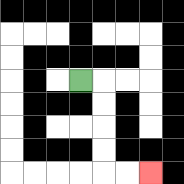{'start': '[3, 3]', 'end': '[6, 7]', 'path_directions': 'R,D,D,D,D,R,R', 'path_coordinates': '[[3, 3], [4, 3], [4, 4], [4, 5], [4, 6], [4, 7], [5, 7], [6, 7]]'}